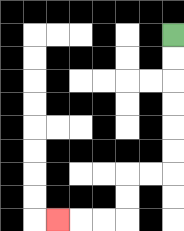{'start': '[7, 1]', 'end': '[2, 9]', 'path_directions': 'D,D,D,D,D,D,L,L,D,D,L,L,L', 'path_coordinates': '[[7, 1], [7, 2], [7, 3], [7, 4], [7, 5], [7, 6], [7, 7], [6, 7], [5, 7], [5, 8], [5, 9], [4, 9], [3, 9], [2, 9]]'}